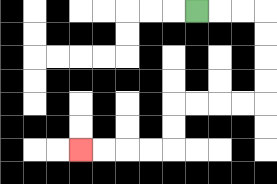{'start': '[8, 0]', 'end': '[3, 6]', 'path_directions': 'R,R,R,D,D,D,D,L,L,L,L,D,D,L,L,L,L', 'path_coordinates': '[[8, 0], [9, 0], [10, 0], [11, 0], [11, 1], [11, 2], [11, 3], [11, 4], [10, 4], [9, 4], [8, 4], [7, 4], [7, 5], [7, 6], [6, 6], [5, 6], [4, 6], [3, 6]]'}